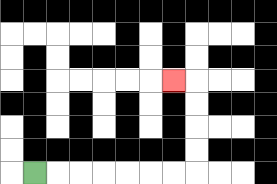{'start': '[1, 7]', 'end': '[7, 3]', 'path_directions': 'R,R,R,R,R,R,R,U,U,U,U,L', 'path_coordinates': '[[1, 7], [2, 7], [3, 7], [4, 7], [5, 7], [6, 7], [7, 7], [8, 7], [8, 6], [8, 5], [8, 4], [8, 3], [7, 3]]'}